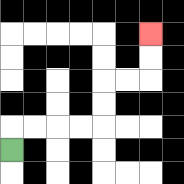{'start': '[0, 6]', 'end': '[6, 1]', 'path_directions': 'U,R,R,R,R,U,U,R,R,U,U', 'path_coordinates': '[[0, 6], [0, 5], [1, 5], [2, 5], [3, 5], [4, 5], [4, 4], [4, 3], [5, 3], [6, 3], [6, 2], [6, 1]]'}